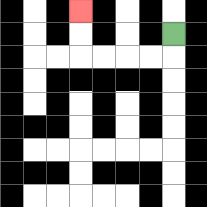{'start': '[7, 1]', 'end': '[3, 0]', 'path_directions': 'D,L,L,L,L,U,U', 'path_coordinates': '[[7, 1], [7, 2], [6, 2], [5, 2], [4, 2], [3, 2], [3, 1], [3, 0]]'}